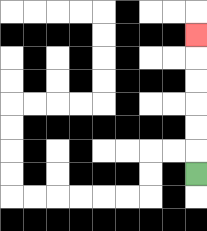{'start': '[8, 7]', 'end': '[8, 1]', 'path_directions': 'U,U,U,U,U,U', 'path_coordinates': '[[8, 7], [8, 6], [8, 5], [8, 4], [8, 3], [8, 2], [8, 1]]'}